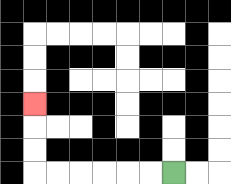{'start': '[7, 7]', 'end': '[1, 4]', 'path_directions': 'L,L,L,L,L,L,U,U,U', 'path_coordinates': '[[7, 7], [6, 7], [5, 7], [4, 7], [3, 7], [2, 7], [1, 7], [1, 6], [1, 5], [1, 4]]'}